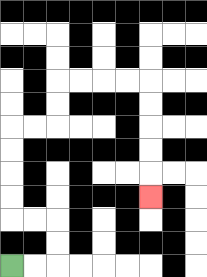{'start': '[0, 11]', 'end': '[6, 8]', 'path_directions': 'R,R,U,U,L,L,U,U,U,U,R,R,U,U,R,R,R,R,D,D,D,D,D', 'path_coordinates': '[[0, 11], [1, 11], [2, 11], [2, 10], [2, 9], [1, 9], [0, 9], [0, 8], [0, 7], [0, 6], [0, 5], [1, 5], [2, 5], [2, 4], [2, 3], [3, 3], [4, 3], [5, 3], [6, 3], [6, 4], [6, 5], [6, 6], [6, 7], [6, 8]]'}